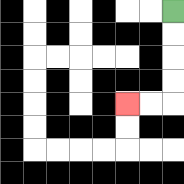{'start': '[7, 0]', 'end': '[5, 4]', 'path_directions': 'D,D,D,D,L,L', 'path_coordinates': '[[7, 0], [7, 1], [7, 2], [7, 3], [7, 4], [6, 4], [5, 4]]'}